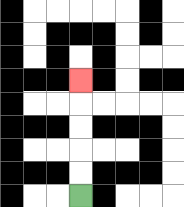{'start': '[3, 8]', 'end': '[3, 3]', 'path_directions': 'U,U,U,U,U', 'path_coordinates': '[[3, 8], [3, 7], [3, 6], [3, 5], [3, 4], [3, 3]]'}